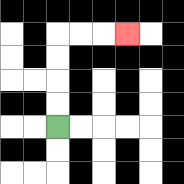{'start': '[2, 5]', 'end': '[5, 1]', 'path_directions': 'U,U,U,U,R,R,R', 'path_coordinates': '[[2, 5], [2, 4], [2, 3], [2, 2], [2, 1], [3, 1], [4, 1], [5, 1]]'}